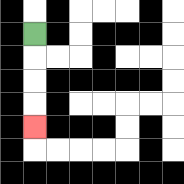{'start': '[1, 1]', 'end': '[1, 5]', 'path_directions': 'D,D,D,D', 'path_coordinates': '[[1, 1], [1, 2], [1, 3], [1, 4], [1, 5]]'}